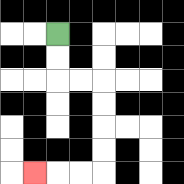{'start': '[2, 1]', 'end': '[1, 7]', 'path_directions': 'D,D,R,R,D,D,D,D,L,L,L', 'path_coordinates': '[[2, 1], [2, 2], [2, 3], [3, 3], [4, 3], [4, 4], [4, 5], [4, 6], [4, 7], [3, 7], [2, 7], [1, 7]]'}